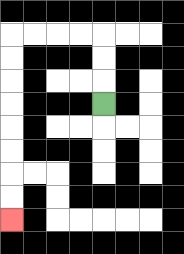{'start': '[4, 4]', 'end': '[0, 9]', 'path_directions': 'U,U,U,L,L,L,L,D,D,D,D,D,D,D,D', 'path_coordinates': '[[4, 4], [4, 3], [4, 2], [4, 1], [3, 1], [2, 1], [1, 1], [0, 1], [0, 2], [0, 3], [0, 4], [0, 5], [0, 6], [0, 7], [0, 8], [0, 9]]'}